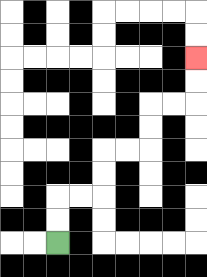{'start': '[2, 10]', 'end': '[8, 2]', 'path_directions': 'U,U,R,R,U,U,R,R,U,U,R,R,U,U', 'path_coordinates': '[[2, 10], [2, 9], [2, 8], [3, 8], [4, 8], [4, 7], [4, 6], [5, 6], [6, 6], [6, 5], [6, 4], [7, 4], [8, 4], [8, 3], [8, 2]]'}